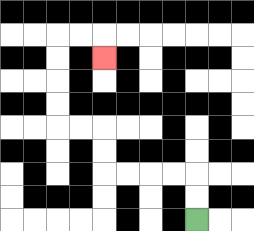{'start': '[8, 9]', 'end': '[4, 2]', 'path_directions': 'U,U,L,L,L,L,U,U,L,L,U,U,U,U,R,R,D', 'path_coordinates': '[[8, 9], [8, 8], [8, 7], [7, 7], [6, 7], [5, 7], [4, 7], [4, 6], [4, 5], [3, 5], [2, 5], [2, 4], [2, 3], [2, 2], [2, 1], [3, 1], [4, 1], [4, 2]]'}